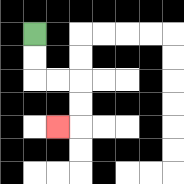{'start': '[1, 1]', 'end': '[2, 5]', 'path_directions': 'D,D,R,R,D,D,L', 'path_coordinates': '[[1, 1], [1, 2], [1, 3], [2, 3], [3, 3], [3, 4], [3, 5], [2, 5]]'}